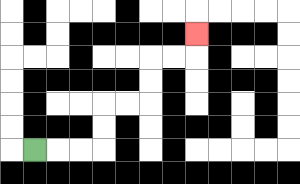{'start': '[1, 6]', 'end': '[8, 1]', 'path_directions': 'R,R,R,U,U,R,R,U,U,R,R,U', 'path_coordinates': '[[1, 6], [2, 6], [3, 6], [4, 6], [4, 5], [4, 4], [5, 4], [6, 4], [6, 3], [6, 2], [7, 2], [8, 2], [8, 1]]'}